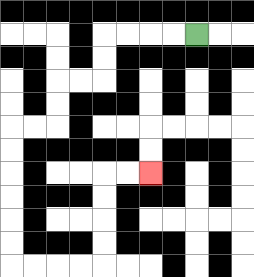{'start': '[8, 1]', 'end': '[6, 7]', 'path_directions': 'L,L,L,L,D,D,L,L,D,D,L,L,D,D,D,D,D,D,R,R,R,R,U,U,U,U,R,R', 'path_coordinates': '[[8, 1], [7, 1], [6, 1], [5, 1], [4, 1], [4, 2], [4, 3], [3, 3], [2, 3], [2, 4], [2, 5], [1, 5], [0, 5], [0, 6], [0, 7], [0, 8], [0, 9], [0, 10], [0, 11], [1, 11], [2, 11], [3, 11], [4, 11], [4, 10], [4, 9], [4, 8], [4, 7], [5, 7], [6, 7]]'}